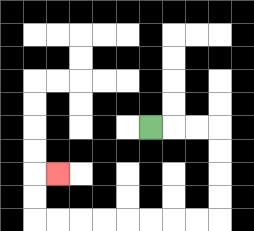{'start': '[6, 5]', 'end': '[2, 7]', 'path_directions': 'R,R,R,D,D,D,D,L,L,L,L,L,L,L,L,U,U,R', 'path_coordinates': '[[6, 5], [7, 5], [8, 5], [9, 5], [9, 6], [9, 7], [9, 8], [9, 9], [8, 9], [7, 9], [6, 9], [5, 9], [4, 9], [3, 9], [2, 9], [1, 9], [1, 8], [1, 7], [2, 7]]'}